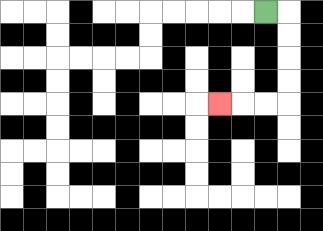{'start': '[11, 0]', 'end': '[9, 4]', 'path_directions': 'R,D,D,D,D,L,L,L', 'path_coordinates': '[[11, 0], [12, 0], [12, 1], [12, 2], [12, 3], [12, 4], [11, 4], [10, 4], [9, 4]]'}